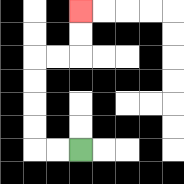{'start': '[3, 6]', 'end': '[3, 0]', 'path_directions': 'L,L,U,U,U,U,R,R,U,U', 'path_coordinates': '[[3, 6], [2, 6], [1, 6], [1, 5], [1, 4], [1, 3], [1, 2], [2, 2], [3, 2], [3, 1], [3, 0]]'}